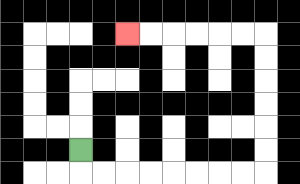{'start': '[3, 6]', 'end': '[5, 1]', 'path_directions': 'D,R,R,R,R,R,R,R,R,U,U,U,U,U,U,L,L,L,L,L,L', 'path_coordinates': '[[3, 6], [3, 7], [4, 7], [5, 7], [6, 7], [7, 7], [8, 7], [9, 7], [10, 7], [11, 7], [11, 6], [11, 5], [11, 4], [11, 3], [11, 2], [11, 1], [10, 1], [9, 1], [8, 1], [7, 1], [6, 1], [5, 1]]'}